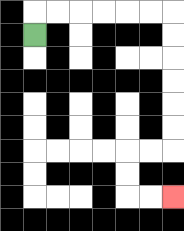{'start': '[1, 1]', 'end': '[7, 8]', 'path_directions': 'U,R,R,R,R,R,R,D,D,D,D,D,D,L,L,D,D,R,R', 'path_coordinates': '[[1, 1], [1, 0], [2, 0], [3, 0], [4, 0], [5, 0], [6, 0], [7, 0], [7, 1], [7, 2], [7, 3], [7, 4], [7, 5], [7, 6], [6, 6], [5, 6], [5, 7], [5, 8], [6, 8], [7, 8]]'}